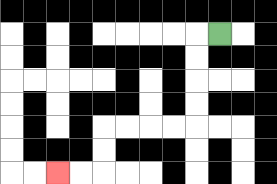{'start': '[9, 1]', 'end': '[2, 7]', 'path_directions': 'L,D,D,D,D,L,L,L,L,D,D,L,L', 'path_coordinates': '[[9, 1], [8, 1], [8, 2], [8, 3], [8, 4], [8, 5], [7, 5], [6, 5], [5, 5], [4, 5], [4, 6], [4, 7], [3, 7], [2, 7]]'}